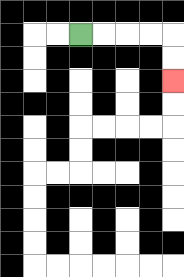{'start': '[3, 1]', 'end': '[7, 3]', 'path_directions': 'R,R,R,R,D,D', 'path_coordinates': '[[3, 1], [4, 1], [5, 1], [6, 1], [7, 1], [7, 2], [7, 3]]'}